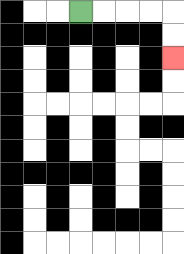{'start': '[3, 0]', 'end': '[7, 2]', 'path_directions': 'R,R,R,R,D,D', 'path_coordinates': '[[3, 0], [4, 0], [5, 0], [6, 0], [7, 0], [7, 1], [7, 2]]'}